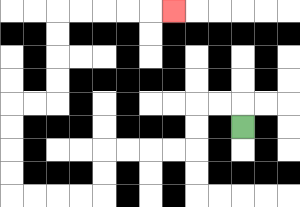{'start': '[10, 5]', 'end': '[7, 0]', 'path_directions': 'U,L,L,D,D,L,L,L,L,D,D,L,L,L,L,U,U,U,U,R,R,U,U,U,U,R,R,R,R,R', 'path_coordinates': '[[10, 5], [10, 4], [9, 4], [8, 4], [8, 5], [8, 6], [7, 6], [6, 6], [5, 6], [4, 6], [4, 7], [4, 8], [3, 8], [2, 8], [1, 8], [0, 8], [0, 7], [0, 6], [0, 5], [0, 4], [1, 4], [2, 4], [2, 3], [2, 2], [2, 1], [2, 0], [3, 0], [4, 0], [5, 0], [6, 0], [7, 0]]'}